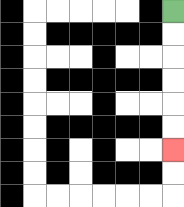{'start': '[7, 0]', 'end': '[7, 6]', 'path_directions': 'D,D,D,D,D,D', 'path_coordinates': '[[7, 0], [7, 1], [7, 2], [7, 3], [7, 4], [7, 5], [7, 6]]'}